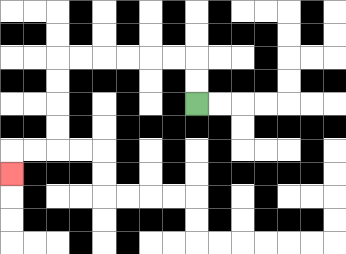{'start': '[8, 4]', 'end': '[0, 7]', 'path_directions': 'U,U,L,L,L,L,L,L,D,D,D,D,L,L,D', 'path_coordinates': '[[8, 4], [8, 3], [8, 2], [7, 2], [6, 2], [5, 2], [4, 2], [3, 2], [2, 2], [2, 3], [2, 4], [2, 5], [2, 6], [1, 6], [0, 6], [0, 7]]'}